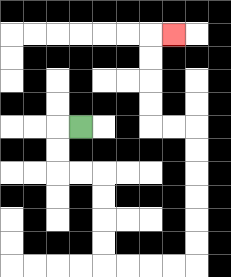{'start': '[3, 5]', 'end': '[7, 1]', 'path_directions': 'L,D,D,R,R,D,D,D,D,R,R,R,R,U,U,U,U,U,U,L,L,U,U,U,U,R', 'path_coordinates': '[[3, 5], [2, 5], [2, 6], [2, 7], [3, 7], [4, 7], [4, 8], [4, 9], [4, 10], [4, 11], [5, 11], [6, 11], [7, 11], [8, 11], [8, 10], [8, 9], [8, 8], [8, 7], [8, 6], [8, 5], [7, 5], [6, 5], [6, 4], [6, 3], [6, 2], [6, 1], [7, 1]]'}